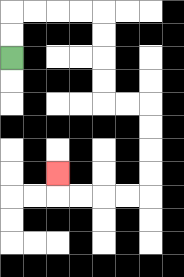{'start': '[0, 2]', 'end': '[2, 7]', 'path_directions': 'U,U,R,R,R,R,D,D,D,D,R,R,D,D,D,D,L,L,L,L,U', 'path_coordinates': '[[0, 2], [0, 1], [0, 0], [1, 0], [2, 0], [3, 0], [4, 0], [4, 1], [4, 2], [4, 3], [4, 4], [5, 4], [6, 4], [6, 5], [6, 6], [6, 7], [6, 8], [5, 8], [4, 8], [3, 8], [2, 8], [2, 7]]'}